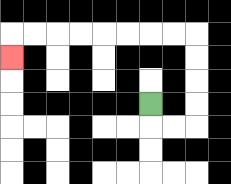{'start': '[6, 4]', 'end': '[0, 2]', 'path_directions': 'D,R,R,U,U,U,U,L,L,L,L,L,L,L,L,D', 'path_coordinates': '[[6, 4], [6, 5], [7, 5], [8, 5], [8, 4], [8, 3], [8, 2], [8, 1], [7, 1], [6, 1], [5, 1], [4, 1], [3, 1], [2, 1], [1, 1], [0, 1], [0, 2]]'}